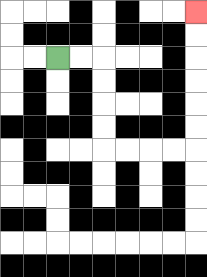{'start': '[2, 2]', 'end': '[8, 0]', 'path_directions': 'R,R,D,D,D,D,R,R,R,R,U,U,U,U,U,U', 'path_coordinates': '[[2, 2], [3, 2], [4, 2], [4, 3], [4, 4], [4, 5], [4, 6], [5, 6], [6, 6], [7, 6], [8, 6], [8, 5], [8, 4], [8, 3], [8, 2], [8, 1], [8, 0]]'}